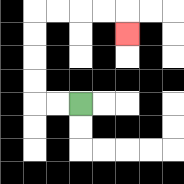{'start': '[3, 4]', 'end': '[5, 1]', 'path_directions': 'L,L,U,U,U,U,R,R,R,R,D', 'path_coordinates': '[[3, 4], [2, 4], [1, 4], [1, 3], [1, 2], [1, 1], [1, 0], [2, 0], [3, 0], [4, 0], [5, 0], [5, 1]]'}